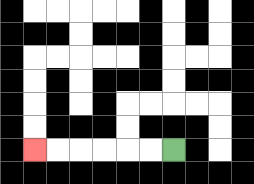{'start': '[7, 6]', 'end': '[1, 6]', 'path_directions': 'L,L,L,L,L,L', 'path_coordinates': '[[7, 6], [6, 6], [5, 6], [4, 6], [3, 6], [2, 6], [1, 6]]'}